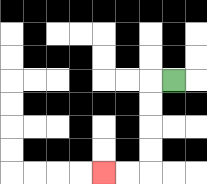{'start': '[7, 3]', 'end': '[4, 7]', 'path_directions': 'L,D,D,D,D,L,L', 'path_coordinates': '[[7, 3], [6, 3], [6, 4], [6, 5], [6, 6], [6, 7], [5, 7], [4, 7]]'}